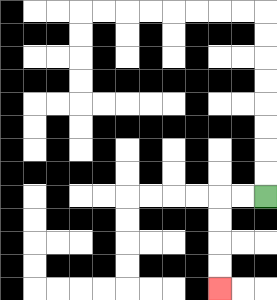{'start': '[11, 8]', 'end': '[9, 12]', 'path_directions': 'L,L,D,D,D,D', 'path_coordinates': '[[11, 8], [10, 8], [9, 8], [9, 9], [9, 10], [9, 11], [9, 12]]'}